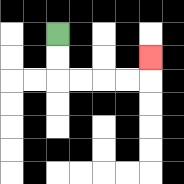{'start': '[2, 1]', 'end': '[6, 2]', 'path_directions': 'D,D,R,R,R,R,U', 'path_coordinates': '[[2, 1], [2, 2], [2, 3], [3, 3], [4, 3], [5, 3], [6, 3], [6, 2]]'}